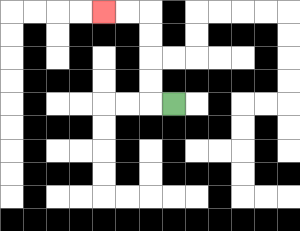{'start': '[7, 4]', 'end': '[4, 0]', 'path_directions': 'L,U,U,U,U,L,L', 'path_coordinates': '[[7, 4], [6, 4], [6, 3], [6, 2], [6, 1], [6, 0], [5, 0], [4, 0]]'}